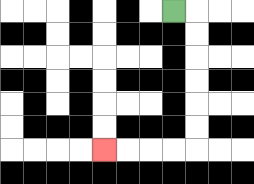{'start': '[7, 0]', 'end': '[4, 6]', 'path_directions': 'R,D,D,D,D,D,D,L,L,L,L', 'path_coordinates': '[[7, 0], [8, 0], [8, 1], [8, 2], [8, 3], [8, 4], [8, 5], [8, 6], [7, 6], [6, 6], [5, 6], [4, 6]]'}